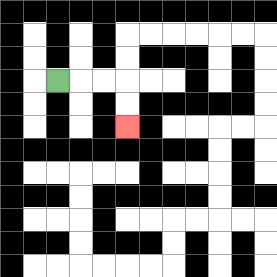{'start': '[2, 3]', 'end': '[5, 5]', 'path_directions': 'R,R,R,D,D', 'path_coordinates': '[[2, 3], [3, 3], [4, 3], [5, 3], [5, 4], [5, 5]]'}